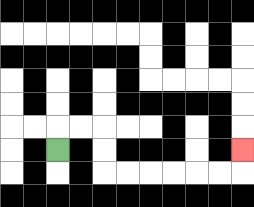{'start': '[2, 6]', 'end': '[10, 6]', 'path_directions': 'U,R,R,D,D,R,R,R,R,R,R,U', 'path_coordinates': '[[2, 6], [2, 5], [3, 5], [4, 5], [4, 6], [4, 7], [5, 7], [6, 7], [7, 7], [8, 7], [9, 7], [10, 7], [10, 6]]'}